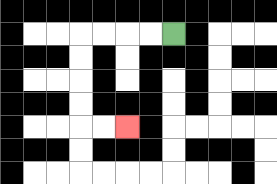{'start': '[7, 1]', 'end': '[5, 5]', 'path_directions': 'L,L,L,L,D,D,D,D,R,R', 'path_coordinates': '[[7, 1], [6, 1], [5, 1], [4, 1], [3, 1], [3, 2], [3, 3], [3, 4], [3, 5], [4, 5], [5, 5]]'}